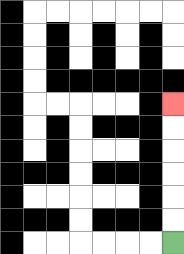{'start': '[7, 10]', 'end': '[7, 4]', 'path_directions': 'U,U,U,U,U,U', 'path_coordinates': '[[7, 10], [7, 9], [7, 8], [7, 7], [7, 6], [7, 5], [7, 4]]'}